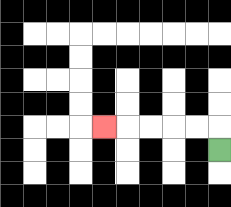{'start': '[9, 6]', 'end': '[4, 5]', 'path_directions': 'U,L,L,L,L,L', 'path_coordinates': '[[9, 6], [9, 5], [8, 5], [7, 5], [6, 5], [5, 5], [4, 5]]'}